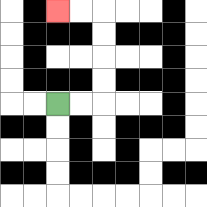{'start': '[2, 4]', 'end': '[2, 0]', 'path_directions': 'R,R,U,U,U,U,L,L', 'path_coordinates': '[[2, 4], [3, 4], [4, 4], [4, 3], [4, 2], [4, 1], [4, 0], [3, 0], [2, 0]]'}